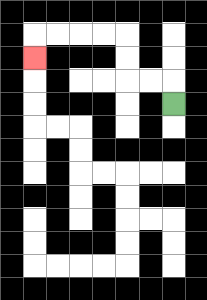{'start': '[7, 4]', 'end': '[1, 2]', 'path_directions': 'U,L,L,U,U,L,L,L,L,D', 'path_coordinates': '[[7, 4], [7, 3], [6, 3], [5, 3], [5, 2], [5, 1], [4, 1], [3, 1], [2, 1], [1, 1], [1, 2]]'}